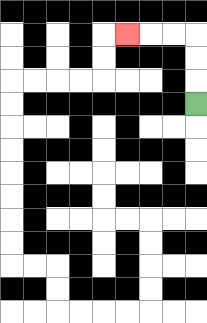{'start': '[8, 4]', 'end': '[5, 1]', 'path_directions': 'U,U,U,L,L,L', 'path_coordinates': '[[8, 4], [8, 3], [8, 2], [8, 1], [7, 1], [6, 1], [5, 1]]'}